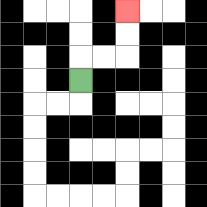{'start': '[3, 3]', 'end': '[5, 0]', 'path_directions': 'U,R,R,U,U', 'path_coordinates': '[[3, 3], [3, 2], [4, 2], [5, 2], [5, 1], [5, 0]]'}